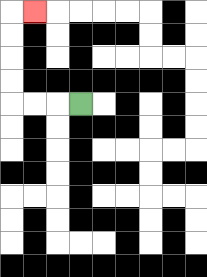{'start': '[3, 4]', 'end': '[1, 0]', 'path_directions': 'L,L,L,U,U,U,U,R', 'path_coordinates': '[[3, 4], [2, 4], [1, 4], [0, 4], [0, 3], [0, 2], [0, 1], [0, 0], [1, 0]]'}